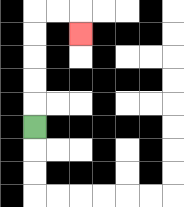{'start': '[1, 5]', 'end': '[3, 1]', 'path_directions': 'U,U,U,U,U,R,R,D', 'path_coordinates': '[[1, 5], [1, 4], [1, 3], [1, 2], [1, 1], [1, 0], [2, 0], [3, 0], [3, 1]]'}